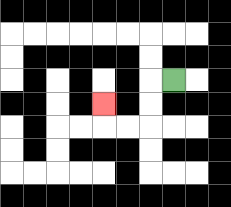{'start': '[7, 3]', 'end': '[4, 4]', 'path_directions': 'L,D,D,L,L,U', 'path_coordinates': '[[7, 3], [6, 3], [6, 4], [6, 5], [5, 5], [4, 5], [4, 4]]'}